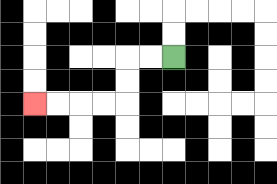{'start': '[7, 2]', 'end': '[1, 4]', 'path_directions': 'L,L,D,D,L,L,L,L', 'path_coordinates': '[[7, 2], [6, 2], [5, 2], [5, 3], [5, 4], [4, 4], [3, 4], [2, 4], [1, 4]]'}